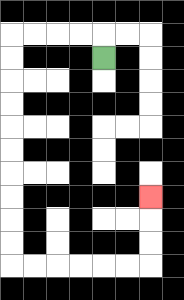{'start': '[4, 2]', 'end': '[6, 8]', 'path_directions': 'U,L,L,L,L,D,D,D,D,D,D,D,D,D,D,R,R,R,R,R,R,U,U,U', 'path_coordinates': '[[4, 2], [4, 1], [3, 1], [2, 1], [1, 1], [0, 1], [0, 2], [0, 3], [0, 4], [0, 5], [0, 6], [0, 7], [0, 8], [0, 9], [0, 10], [0, 11], [1, 11], [2, 11], [3, 11], [4, 11], [5, 11], [6, 11], [6, 10], [6, 9], [6, 8]]'}